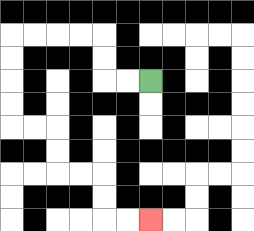{'start': '[6, 3]', 'end': '[6, 9]', 'path_directions': 'L,L,U,U,L,L,L,L,D,D,D,D,R,R,D,D,R,R,D,D,R,R', 'path_coordinates': '[[6, 3], [5, 3], [4, 3], [4, 2], [4, 1], [3, 1], [2, 1], [1, 1], [0, 1], [0, 2], [0, 3], [0, 4], [0, 5], [1, 5], [2, 5], [2, 6], [2, 7], [3, 7], [4, 7], [4, 8], [4, 9], [5, 9], [6, 9]]'}